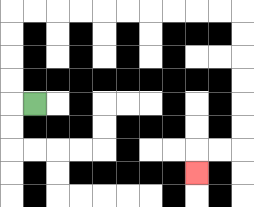{'start': '[1, 4]', 'end': '[8, 7]', 'path_directions': 'L,U,U,U,U,R,R,R,R,R,R,R,R,R,R,D,D,D,D,D,D,L,L,D', 'path_coordinates': '[[1, 4], [0, 4], [0, 3], [0, 2], [0, 1], [0, 0], [1, 0], [2, 0], [3, 0], [4, 0], [5, 0], [6, 0], [7, 0], [8, 0], [9, 0], [10, 0], [10, 1], [10, 2], [10, 3], [10, 4], [10, 5], [10, 6], [9, 6], [8, 6], [8, 7]]'}